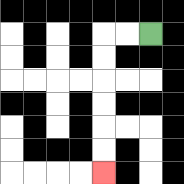{'start': '[6, 1]', 'end': '[4, 7]', 'path_directions': 'L,L,D,D,D,D,D,D', 'path_coordinates': '[[6, 1], [5, 1], [4, 1], [4, 2], [4, 3], [4, 4], [4, 5], [4, 6], [4, 7]]'}